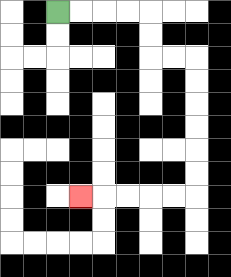{'start': '[2, 0]', 'end': '[3, 8]', 'path_directions': 'R,R,R,R,D,D,R,R,D,D,D,D,D,D,L,L,L,L,L', 'path_coordinates': '[[2, 0], [3, 0], [4, 0], [5, 0], [6, 0], [6, 1], [6, 2], [7, 2], [8, 2], [8, 3], [8, 4], [8, 5], [8, 6], [8, 7], [8, 8], [7, 8], [6, 8], [5, 8], [4, 8], [3, 8]]'}